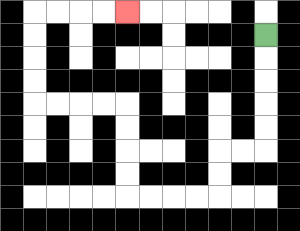{'start': '[11, 1]', 'end': '[5, 0]', 'path_directions': 'D,D,D,D,D,L,L,D,D,L,L,L,L,U,U,U,U,L,L,L,L,U,U,U,U,R,R,R,R', 'path_coordinates': '[[11, 1], [11, 2], [11, 3], [11, 4], [11, 5], [11, 6], [10, 6], [9, 6], [9, 7], [9, 8], [8, 8], [7, 8], [6, 8], [5, 8], [5, 7], [5, 6], [5, 5], [5, 4], [4, 4], [3, 4], [2, 4], [1, 4], [1, 3], [1, 2], [1, 1], [1, 0], [2, 0], [3, 0], [4, 0], [5, 0]]'}